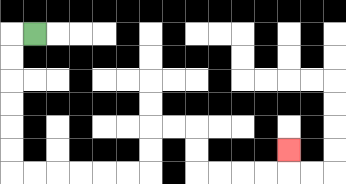{'start': '[1, 1]', 'end': '[12, 6]', 'path_directions': 'L,D,D,D,D,D,D,R,R,R,R,R,R,U,U,R,R,D,D,R,R,R,R,U', 'path_coordinates': '[[1, 1], [0, 1], [0, 2], [0, 3], [0, 4], [0, 5], [0, 6], [0, 7], [1, 7], [2, 7], [3, 7], [4, 7], [5, 7], [6, 7], [6, 6], [6, 5], [7, 5], [8, 5], [8, 6], [8, 7], [9, 7], [10, 7], [11, 7], [12, 7], [12, 6]]'}